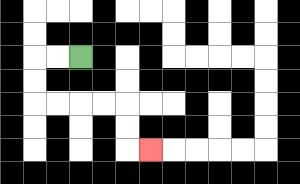{'start': '[3, 2]', 'end': '[6, 6]', 'path_directions': 'L,L,D,D,R,R,R,R,D,D,R', 'path_coordinates': '[[3, 2], [2, 2], [1, 2], [1, 3], [1, 4], [2, 4], [3, 4], [4, 4], [5, 4], [5, 5], [5, 6], [6, 6]]'}